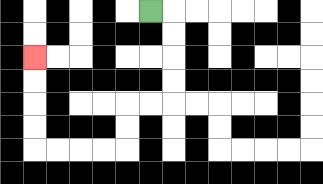{'start': '[6, 0]', 'end': '[1, 2]', 'path_directions': 'R,D,D,D,D,L,L,D,D,L,L,L,L,U,U,U,U', 'path_coordinates': '[[6, 0], [7, 0], [7, 1], [7, 2], [7, 3], [7, 4], [6, 4], [5, 4], [5, 5], [5, 6], [4, 6], [3, 6], [2, 6], [1, 6], [1, 5], [1, 4], [1, 3], [1, 2]]'}